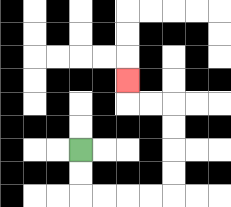{'start': '[3, 6]', 'end': '[5, 3]', 'path_directions': 'D,D,R,R,R,R,U,U,U,U,L,L,U', 'path_coordinates': '[[3, 6], [3, 7], [3, 8], [4, 8], [5, 8], [6, 8], [7, 8], [7, 7], [7, 6], [7, 5], [7, 4], [6, 4], [5, 4], [5, 3]]'}